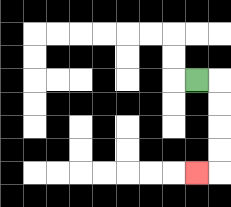{'start': '[8, 3]', 'end': '[8, 7]', 'path_directions': 'R,D,D,D,D,L', 'path_coordinates': '[[8, 3], [9, 3], [9, 4], [9, 5], [9, 6], [9, 7], [8, 7]]'}